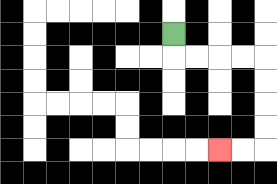{'start': '[7, 1]', 'end': '[9, 6]', 'path_directions': 'D,R,R,R,R,D,D,D,D,L,L', 'path_coordinates': '[[7, 1], [7, 2], [8, 2], [9, 2], [10, 2], [11, 2], [11, 3], [11, 4], [11, 5], [11, 6], [10, 6], [9, 6]]'}